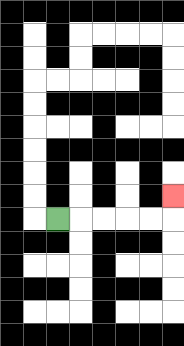{'start': '[2, 9]', 'end': '[7, 8]', 'path_directions': 'R,R,R,R,R,U', 'path_coordinates': '[[2, 9], [3, 9], [4, 9], [5, 9], [6, 9], [7, 9], [7, 8]]'}